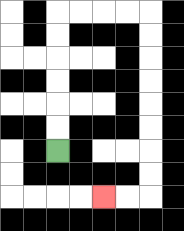{'start': '[2, 6]', 'end': '[4, 8]', 'path_directions': 'U,U,U,U,U,U,R,R,R,R,D,D,D,D,D,D,D,D,L,L', 'path_coordinates': '[[2, 6], [2, 5], [2, 4], [2, 3], [2, 2], [2, 1], [2, 0], [3, 0], [4, 0], [5, 0], [6, 0], [6, 1], [6, 2], [6, 3], [6, 4], [6, 5], [6, 6], [6, 7], [6, 8], [5, 8], [4, 8]]'}